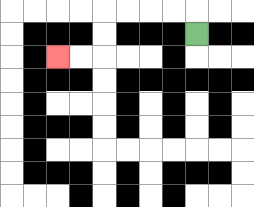{'start': '[8, 1]', 'end': '[2, 2]', 'path_directions': 'U,L,L,L,L,D,D,L,L', 'path_coordinates': '[[8, 1], [8, 0], [7, 0], [6, 0], [5, 0], [4, 0], [4, 1], [4, 2], [3, 2], [2, 2]]'}